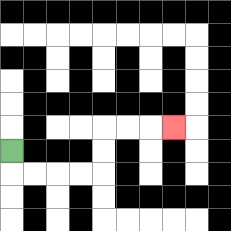{'start': '[0, 6]', 'end': '[7, 5]', 'path_directions': 'D,R,R,R,R,U,U,R,R,R', 'path_coordinates': '[[0, 6], [0, 7], [1, 7], [2, 7], [3, 7], [4, 7], [4, 6], [4, 5], [5, 5], [6, 5], [7, 5]]'}